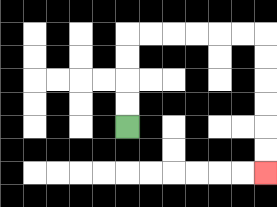{'start': '[5, 5]', 'end': '[11, 7]', 'path_directions': 'U,U,U,U,R,R,R,R,R,R,D,D,D,D,D,D', 'path_coordinates': '[[5, 5], [5, 4], [5, 3], [5, 2], [5, 1], [6, 1], [7, 1], [8, 1], [9, 1], [10, 1], [11, 1], [11, 2], [11, 3], [11, 4], [11, 5], [11, 6], [11, 7]]'}